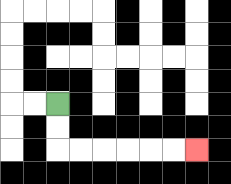{'start': '[2, 4]', 'end': '[8, 6]', 'path_directions': 'D,D,R,R,R,R,R,R', 'path_coordinates': '[[2, 4], [2, 5], [2, 6], [3, 6], [4, 6], [5, 6], [6, 6], [7, 6], [8, 6]]'}